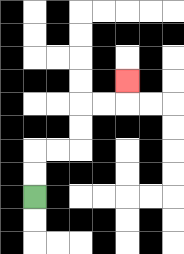{'start': '[1, 8]', 'end': '[5, 3]', 'path_directions': 'U,U,R,R,U,U,R,R,U', 'path_coordinates': '[[1, 8], [1, 7], [1, 6], [2, 6], [3, 6], [3, 5], [3, 4], [4, 4], [5, 4], [5, 3]]'}